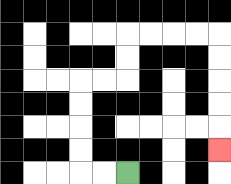{'start': '[5, 7]', 'end': '[9, 6]', 'path_directions': 'L,L,U,U,U,U,R,R,U,U,R,R,R,R,D,D,D,D,D', 'path_coordinates': '[[5, 7], [4, 7], [3, 7], [3, 6], [3, 5], [3, 4], [3, 3], [4, 3], [5, 3], [5, 2], [5, 1], [6, 1], [7, 1], [8, 1], [9, 1], [9, 2], [9, 3], [9, 4], [9, 5], [9, 6]]'}